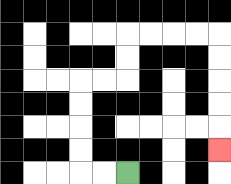{'start': '[5, 7]', 'end': '[9, 6]', 'path_directions': 'L,L,U,U,U,U,R,R,U,U,R,R,R,R,D,D,D,D,D', 'path_coordinates': '[[5, 7], [4, 7], [3, 7], [3, 6], [3, 5], [3, 4], [3, 3], [4, 3], [5, 3], [5, 2], [5, 1], [6, 1], [7, 1], [8, 1], [9, 1], [9, 2], [9, 3], [9, 4], [9, 5], [9, 6]]'}